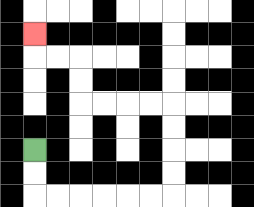{'start': '[1, 6]', 'end': '[1, 1]', 'path_directions': 'D,D,R,R,R,R,R,R,U,U,U,U,L,L,L,L,U,U,L,L,U', 'path_coordinates': '[[1, 6], [1, 7], [1, 8], [2, 8], [3, 8], [4, 8], [5, 8], [6, 8], [7, 8], [7, 7], [7, 6], [7, 5], [7, 4], [6, 4], [5, 4], [4, 4], [3, 4], [3, 3], [3, 2], [2, 2], [1, 2], [1, 1]]'}